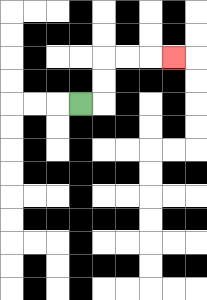{'start': '[3, 4]', 'end': '[7, 2]', 'path_directions': 'R,U,U,R,R,R', 'path_coordinates': '[[3, 4], [4, 4], [4, 3], [4, 2], [5, 2], [6, 2], [7, 2]]'}